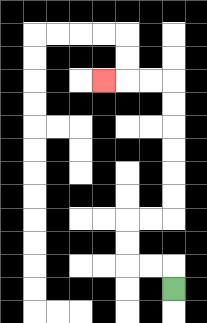{'start': '[7, 12]', 'end': '[4, 3]', 'path_directions': 'U,L,L,U,U,R,R,U,U,U,U,U,U,L,L,L', 'path_coordinates': '[[7, 12], [7, 11], [6, 11], [5, 11], [5, 10], [5, 9], [6, 9], [7, 9], [7, 8], [7, 7], [7, 6], [7, 5], [7, 4], [7, 3], [6, 3], [5, 3], [4, 3]]'}